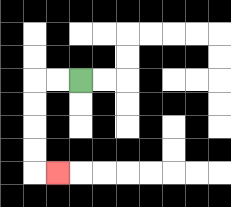{'start': '[3, 3]', 'end': '[2, 7]', 'path_directions': 'L,L,D,D,D,D,R', 'path_coordinates': '[[3, 3], [2, 3], [1, 3], [1, 4], [1, 5], [1, 6], [1, 7], [2, 7]]'}